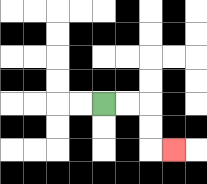{'start': '[4, 4]', 'end': '[7, 6]', 'path_directions': 'R,R,D,D,R', 'path_coordinates': '[[4, 4], [5, 4], [6, 4], [6, 5], [6, 6], [7, 6]]'}